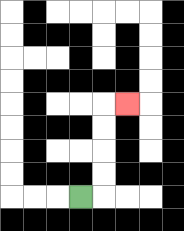{'start': '[3, 8]', 'end': '[5, 4]', 'path_directions': 'R,U,U,U,U,R', 'path_coordinates': '[[3, 8], [4, 8], [4, 7], [4, 6], [4, 5], [4, 4], [5, 4]]'}